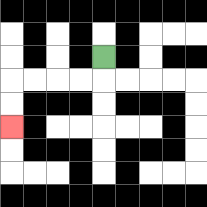{'start': '[4, 2]', 'end': '[0, 5]', 'path_directions': 'D,L,L,L,L,D,D', 'path_coordinates': '[[4, 2], [4, 3], [3, 3], [2, 3], [1, 3], [0, 3], [0, 4], [0, 5]]'}